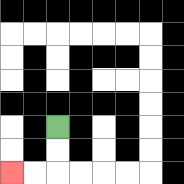{'start': '[2, 5]', 'end': '[0, 7]', 'path_directions': 'D,D,L,L', 'path_coordinates': '[[2, 5], [2, 6], [2, 7], [1, 7], [0, 7]]'}